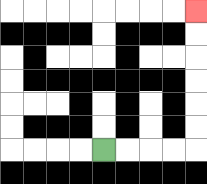{'start': '[4, 6]', 'end': '[8, 0]', 'path_directions': 'R,R,R,R,U,U,U,U,U,U', 'path_coordinates': '[[4, 6], [5, 6], [6, 6], [7, 6], [8, 6], [8, 5], [8, 4], [8, 3], [8, 2], [8, 1], [8, 0]]'}